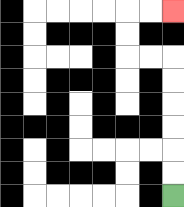{'start': '[7, 8]', 'end': '[7, 0]', 'path_directions': 'U,U,U,U,U,U,L,L,U,U,R,R', 'path_coordinates': '[[7, 8], [7, 7], [7, 6], [7, 5], [7, 4], [7, 3], [7, 2], [6, 2], [5, 2], [5, 1], [5, 0], [6, 0], [7, 0]]'}